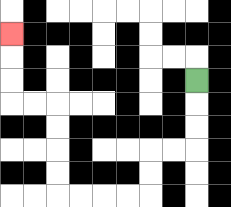{'start': '[8, 3]', 'end': '[0, 1]', 'path_directions': 'D,D,D,L,L,D,D,L,L,L,L,U,U,U,U,L,L,U,U,U', 'path_coordinates': '[[8, 3], [8, 4], [8, 5], [8, 6], [7, 6], [6, 6], [6, 7], [6, 8], [5, 8], [4, 8], [3, 8], [2, 8], [2, 7], [2, 6], [2, 5], [2, 4], [1, 4], [0, 4], [0, 3], [0, 2], [0, 1]]'}